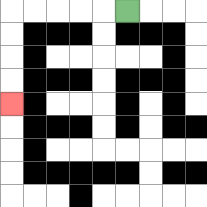{'start': '[5, 0]', 'end': '[0, 4]', 'path_directions': 'L,L,L,L,L,D,D,D,D', 'path_coordinates': '[[5, 0], [4, 0], [3, 0], [2, 0], [1, 0], [0, 0], [0, 1], [0, 2], [0, 3], [0, 4]]'}